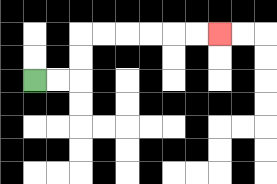{'start': '[1, 3]', 'end': '[9, 1]', 'path_directions': 'R,R,U,U,R,R,R,R,R,R', 'path_coordinates': '[[1, 3], [2, 3], [3, 3], [3, 2], [3, 1], [4, 1], [5, 1], [6, 1], [7, 1], [8, 1], [9, 1]]'}